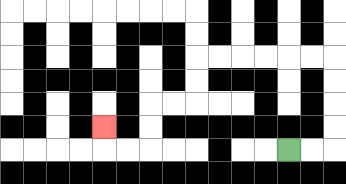{'start': '[12, 6]', 'end': '[4, 5]', 'path_directions': 'R,R,U,U,U,U,L,L,L,L,L,L,D,D,L,L,D,D,L,L,U', 'path_coordinates': '[[12, 6], [13, 6], [14, 6], [14, 5], [14, 4], [14, 3], [14, 2], [13, 2], [12, 2], [11, 2], [10, 2], [9, 2], [8, 2], [8, 3], [8, 4], [7, 4], [6, 4], [6, 5], [6, 6], [5, 6], [4, 6], [4, 5]]'}